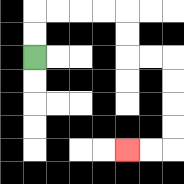{'start': '[1, 2]', 'end': '[5, 6]', 'path_directions': 'U,U,R,R,R,R,D,D,R,R,D,D,D,D,L,L', 'path_coordinates': '[[1, 2], [1, 1], [1, 0], [2, 0], [3, 0], [4, 0], [5, 0], [5, 1], [5, 2], [6, 2], [7, 2], [7, 3], [7, 4], [7, 5], [7, 6], [6, 6], [5, 6]]'}